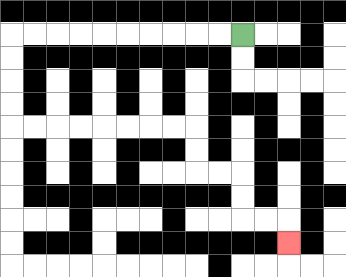{'start': '[10, 1]', 'end': '[12, 10]', 'path_directions': 'L,L,L,L,L,L,L,L,L,L,D,D,D,D,R,R,R,R,R,R,R,R,D,D,R,R,D,D,R,R,D', 'path_coordinates': '[[10, 1], [9, 1], [8, 1], [7, 1], [6, 1], [5, 1], [4, 1], [3, 1], [2, 1], [1, 1], [0, 1], [0, 2], [0, 3], [0, 4], [0, 5], [1, 5], [2, 5], [3, 5], [4, 5], [5, 5], [6, 5], [7, 5], [8, 5], [8, 6], [8, 7], [9, 7], [10, 7], [10, 8], [10, 9], [11, 9], [12, 9], [12, 10]]'}